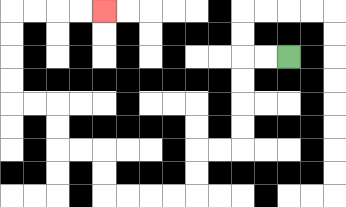{'start': '[12, 2]', 'end': '[4, 0]', 'path_directions': 'L,L,D,D,D,D,L,L,D,D,L,L,L,L,U,U,L,L,U,U,L,L,U,U,U,U,R,R,R,R', 'path_coordinates': '[[12, 2], [11, 2], [10, 2], [10, 3], [10, 4], [10, 5], [10, 6], [9, 6], [8, 6], [8, 7], [8, 8], [7, 8], [6, 8], [5, 8], [4, 8], [4, 7], [4, 6], [3, 6], [2, 6], [2, 5], [2, 4], [1, 4], [0, 4], [0, 3], [0, 2], [0, 1], [0, 0], [1, 0], [2, 0], [3, 0], [4, 0]]'}